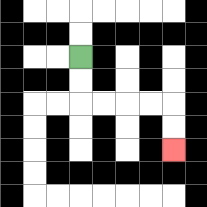{'start': '[3, 2]', 'end': '[7, 6]', 'path_directions': 'D,D,R,R,R,R,D,D', 'path_coordinates': '[[3, 2], [3, 3], [3, 4], [4, 4], [5, 4], [6, 4], [7, 4], [7, 5], [7, 6]]'}